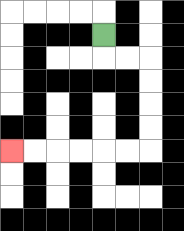{'start': '[4, 1]', 'end': '[0, 6]', 'path_directions': 'D,R,R,D,D,D,D,L,L,L,L,L,L', 'path_coordinates': '[[4, 1], [4, 2], [5, 2], [6, 2], [6, 3], [6, 4], [6, 5], [6, 6], [5, 6], [4, 6], [3, 6], [2, 6], [1, 6], [0, 6]]'}